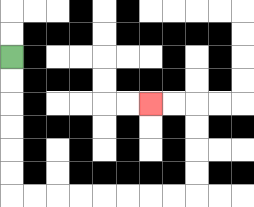{'start': '[0, 2]', 'end': '[6, 4]', 'path_directions': 'D,D,D,D,D,D,R,R,R,R,R,R,R,R,U,U,U,U,L,L', 'path_coordinates': '[[0, 2], [0, 3], [0, 4], [0, 5], [0, 6], [0, 7], [0, 8], [1, 8], [2, 8], [3, 8], [4, 8], [5, 8], [6, 8], [7, 8], [8, 8], [8, 7], [8, 6], [8, 5], [8, 4], [7, 4], [6, 4]]'}